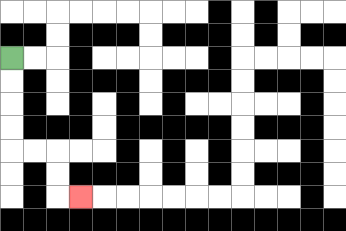{'start': '[0, 2]', 'end': '[3, 8]', 'path_directions': 'D,D,D,D,R,R,D,D,R', 'path_coordinates': '[[0, 2], [0, 3], [0, 4], [0, 5], [0, 6], [1, 6], [2, 6], [2, 7], [2, 8], [3, 8]]'}